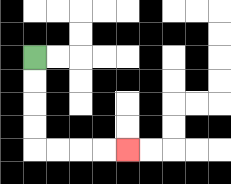{'start': '[1, 2]', 'end': '[5, 6]', 'path_directions': 'D,D,D,D,R,R,R,R', 'path_coordinates': '[[1, 2], [1, 3], [1, 4], [1, 5], [1, 6], [2, 6], [3, 6], [4, 6], [5, 6]]'}